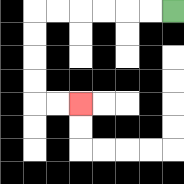{'start': '[7, 0]', 'end': '[3, 4]', 'path_directions': 'L,L,L,L,L,L,D,D,D,D,R,R', 'path_coordinates': '[[7, 0], [6, 0], [5, 0], [4, 0], [3, 0], [2, 0], [1, 0], [1, 1], [1, 2], [1, 3], [1, 4], [2, 4], [3, 4]]'}